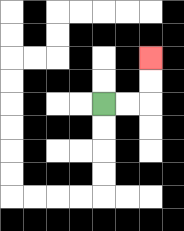{'start': '[4, 4]', 'end': '[6, 2]', 'path_directions': 'R,R,U,U', 'path_coordinates': '[[4, 4], [5, 4], [6, 4], [6, 3], [6, 2]]'}